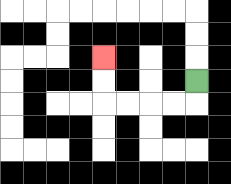{'start': '[8, 3]', 'end': '[4, 2]', 'path_directions': 'D,L,L,L,L,U,U', 'path_coordinates': '[[8, 3], [8, 4], [7, 4], [6, 4], [5, 4], [4, 4], [4, 3], [4, 2]]'}